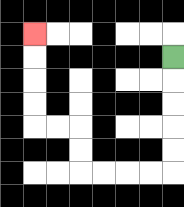{'start': '[7, 2]', 'end': '[1, 1]', 'path_directions': 'D,D,D,D,D,L,L,L,L,U,U,L,L,U,U,U,U', 'path_coordinates': '[[7, 2], [7, 3], [7, 4], [7, 5], [7, 6], [7, 7], [6, 7], [5, 7], [4, 7], [3, 7], [3, 6], [3, 5], [2, 5], [1, 5], [1, 4], [1, 3], [1, 2], [1, 1]]'}